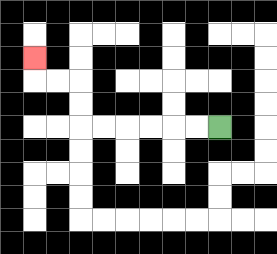{'start': '[9, 5]', 'end': '[1, 2]', 'path_directions': 'L,L,L,L,L,L,U,U,L,L,U', 'path_coordinates': '[[9, 5], [8, 5], [7, 5], [6, 5], [5, 5], [4, 5], [3, 5], [3, 4], [3, 3], [2, 3], [1, 3], [1, 2]]'}